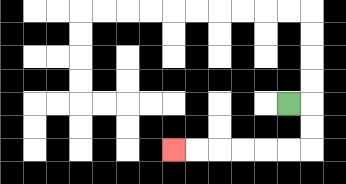{'start': '[12, 4]', 'end': '[7, 6]', 'path_directions': 'R,D,D,L,L,L,L,L,L', 'path_coordinates': '[[12, 4], [13, 4], [13, 5], [13, 6], [12, 6], [11, 6], [10, 6], [9, 6], [8, 6], [7, 6]]'}